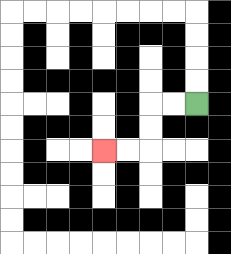{'start': '[8, 4]', 'end': '[4, 6]', 'path_directions': 'L,L,D,D,L,L', 'path_coordinates': '[[8, 4], [7, 4], [6, 4], [6, 5], [6, 6], [5, 6], [4, 6]]'}